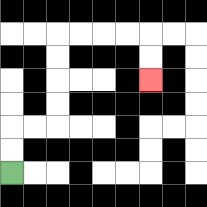{'start': '[0, 7]', 'end': '[6, 3]', 'path_directions': 'U,U,R,R,U,U,U,U,R,R,R,R,D,D', 'path_coordinates': '[[0, 7], [0, 6], [0, 5], [1, 5], [2, 5], [2, 4], [2, 3], [2, 2], [2, 1], [3, 1], [4, 1], [5, 1], [6, 1], [6, 2], [6, 3]]'}